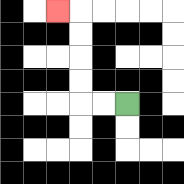{'start': '[5, 4]', 'end': '[2, 0]', 'path_directions': 'L,L,U,U,U,U,L', 'path_coordinates': '[[5, 4], [4, 4], [3, 4], [3, 3], [3, 2], [3, 1], [3, 0], [2, 0]]'}